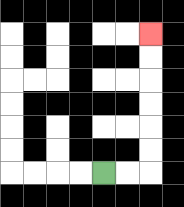{'start': '[4, 7]', 'end': '[6, 1]', 'path_directions': 'R,R,U,U,U,U,U,U', 'path_coordinates': '[[4, 7], [5, 7], [6, 7], [6, 6], [6, 5], [6, 4], [6, 3], [6, 2], [6, 1]]'}